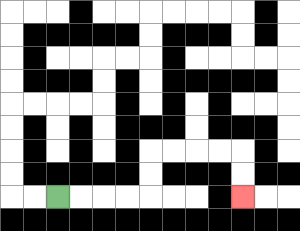{'start': '[2, 8]', 'end': '[10, 8]', 'path_directions': 'R,R,R,R,U,U,R,R,R,R,D,D', 'path_coordinates': '[[2, 8], [3, 8], [4, 8], [5, 8], [6, 8], [6, 7], [6, 6], [7, 6], [8, 6], [9, 6], [10, 6], [10, 7], [10, 8]]'}